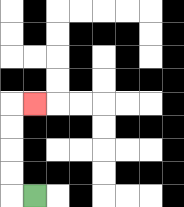{'start': '[1, 8]', 'end': '[1, 4]', 'path_directions': 'L,U,U,U,U,R', 'path_coordinates': '[[1, 8], [0, 8], [0, 7], [0, 6], [0, 5], [0, 4], [1, 4]]'}